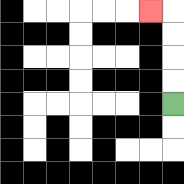{'start': '[7, 4]', 'end': '[6, 0]', 'path_directions': 'U,U,U,U,L', 'path_coordinates': '[[7, 4], [7, 3], [7, 2], [7, 1], [7, 0], [6, 0]]'}